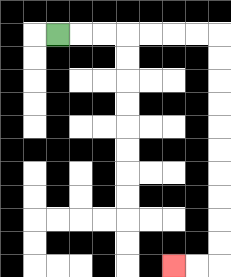{'start': '[2, 1]', 'end': '[7, 11]', 'path_directions': 'R,R,R,R,R,R,R,D,D,D,D,D,D,D,D,D,D,L,L', 'path_coordinates': '[[2, 1], [3, 1], [4, 1], [5, 1], [6, 1], [7, 1], [8, 1], [9, 1], [9, 2], [9, 3], [9, 4], [9, 5], [9, 6], [9, 7], [9, 8], [9, 9], [9, 10], [9, 11], [8, 11], [7, 11]]'}